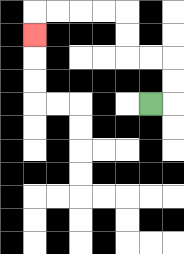{'start': '[6, 4]', 'end': '[1, 1]', 'path_directions': 'R,U,U,L,L,U,U,L,L,L,L,D', 'path_coordinates': '[[6, 4], [7, 4], [7, 3], [7, 2], [6, 2], [5, 2], [5, 1], [5, 0], [4, 0], [3, 0], [2, 0], [1, 0], [1, 1]]'}